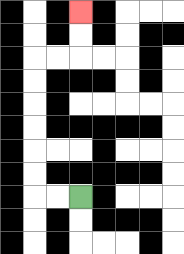{'start': '[3, 8]', 'end': '[3, 0]', 'path_directions': 'L,L,U,U,U,U,U,U,R,R,U,U', 'path_coordinates': '[[3, 8], [2, 8], [1, 8], [1, 7], [1, 6], [1, 5], [1, 4], [1, 3], [1, 2], [2, 2], [3, 2], [3, 1], [3, 0]]'}